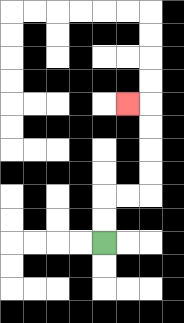{'start': '[4, 10]', 'end': '[5, 4]', 'path_directions': 'U,U,R,R,U,U,U,U,L', 'path_coordinates': '[[4, 10], [4, 9], [4, 8], [5, 8], [6, 8], [6, 7], [6, 6], [6, 5], [6, 4], [5, 4]]'}